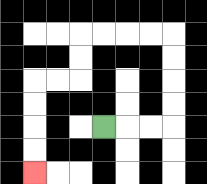{'start': '[4, 5]', 'end': '[1, 7]', 'path_directions': 'R,R,R,U,U,U,U,L,L,L,L,D,D,L,L,D,D,D,D', 'path_coordinates': '[[4, 5], [5, 5], [6, 5], [7, 5], [7, 4], [7, 3], [7, 2], [7, 1], [6, 1], [5, 1], [4, 1], [3, 1], [3, 2], [3, 3], [2, 3], [1, 3], [1, 4], [1, 5], [1, 6], [1, 7]]'}